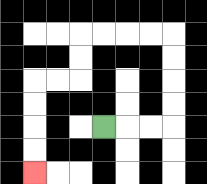{'start': '[4, 5]', 'end': '[1, 7]', 'path_directions': 'R,R,R,U,U,U,U,L,L,L,L,D,D,L,L,D,D,D,D', 'path_coordinates': '[[4, 5], [5, 5], [6, 5], [7, 5], [7, 4], [7, 3], [7, 2], [7, 1], [6, 1], [5, 1], [4, 1], [3, 1], [3, 2], [3, 3], [2, 3], [1, 3], [1, 4], [1, 5], [1, 6], [1, 7]]'}